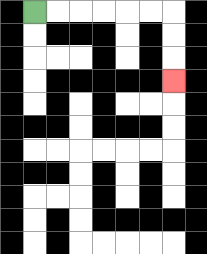{'start': '[1, 0]', 'end': '[7, 3]', 'path_directions': 'R,R,R,R,R,R,D,D,D', 'path_coordinates': '[[1, 0], [2, 0], [3, 0], [4, 0], [5, 0], [6, 0], [7, 0], [7, 1], [7, 2], [7, 3]]'}